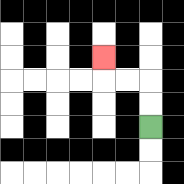{'start': '[6, 5]', 'end': '[4, 2]', 'path_directions': 'U,U,L,L,U', 'path_coordinates': '[[6, 5], [6, 4], [6, 3], [5, 3], [4, 3], [4, 2]]'}